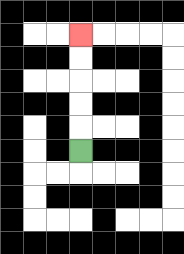{'start': '[3, 6]', 'end': '[3, 1]', 'path_directions': 'U,U,U,U,U', 'path_coordinates': '[[3, 6], [3, 5], [3, 4], [3, 3], [3, 2], [3, 1]]'}